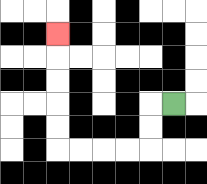{'start': '[7, 4]', 'end': '[2, 1]', 'path_directions': 'L,D,D,L,L,L,L,U,U,U,U,U', 'path_coordinates': '[[7, 4], [6, 4], [6, 5], [6, 6], [5, 6], [4, 6], [3, 6], [2, 6], [2, 5], [2, 4], [2, 3], [2, 2], [2, 1]]'}